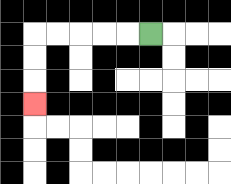{'start': '[6, 1]', 'end': '[1, 4]', 'path_directions': 'L,L,L,L,L,D,D,D', 'path_coordinates': '[[6, 1], [5, 1], [4, 1], [3, 1], [2, 1], [1, 1], [1, 2], [1, 3], [1, 4]]'}